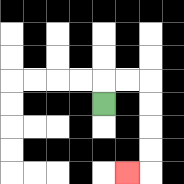{'start': '[4, 4]', 'end': '[5, 7]', 'path_directions': 'U,R,R,D,D,D,D,L', 'path_coordinates': '[[4, 4], [4, 3], [5, 3], [6, 3], [6, 4], [6, 5], [6, 6], [6, 7], [5, 7]]'}